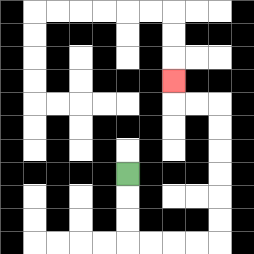{'start': '[5, 7]', 'end': '[7, 3]', 'path_directions': 'D,D,D,R,R,R,R,U,U,U,U,U,U,L,L,U', 'path_coordinates': '[[5, 7], [5, 8], [5, 9], [5, 10], [6, 10], [7, 10], [8, 10], [9, 10], [9, 9], [9, 8], [9, 7], [9, 6], [9, 5], [9, 4], [8, 4], [7, 4], [7, 3]]'}